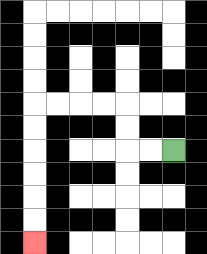{'start': '[7, 6]', 'end': '[1, 10]', 'path_directions': 'L,L,U,U,L,L,L,L,D,D,D,D,D,D', 'path_coordinates': '[[7, 6], [6, 6], [5, 6], [5, 5], [5, 4], [4, 4], [3, 4], [2, 4], [1, 4], [1, 5], [1, 6], [1, 7], [1, 8], [1, 9], [1, 10]]'}